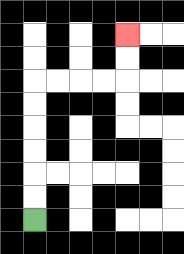{'start': '[1, 9]', 'end': '[5, 1]', 'path_directions': 'U,U,U,U,U,U,R,R,R,R,U,U', 'path_coordinates': '[[1, 9], [1, 8], [1, 7], [1, 6], [1, 5], [1, 4], [1, 3], [2, 3], [3, 3], [4, 3], [5, 3], [5, 2], [5, 1]]'}